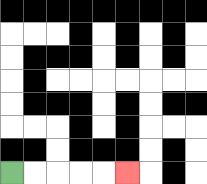{'start': '[0, 7]', 'end': '[5, 7]', 'path_directions': 'R,R,R,R,R', 'path_coordinates': '[[0, 7], [1, 7], [2, 7], [3, 7], [4, 7], [5, 7]]'}